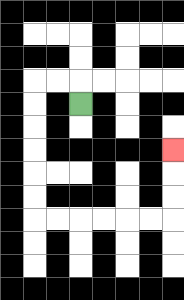{'start': '[3, 4]', 'end': '[7, 6]', 'path_directions': 'U,L,L,D,D,D,D,D,D,R,R,R,R,R,R,U,U,U', 'path_coordinates': '[[3, 4], [3, 3], [2, 3], [1, 3], [1, 4], [1, 5], [1, 6], [1, 7], [1, 8], [1, 9], [2, 9], [3, 9], [4, 9], [5, 9], [6, 9], [7, 9], [7, 8], [7, 7], [7, 6]]'}